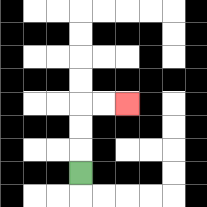{'start': '[3, 7]', 'end': '[5, 4]', 'path_directions': 'U,U,U,R,R', 'path_coordinates': '[[3, 7], [3, 6], [3, 5], [3, 4], [4, 4], [5, 4]]'}